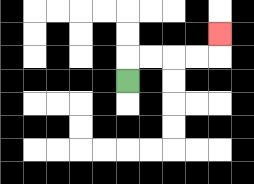{'start': '[5, 3]', 'end': '[9, 1]', 'path_directions': 'U,R,R,R,R,U', 'path_coordinates': '[[5, 3], [5, 2], [6, 2], [7, 2], [8, 2], [9, 2], [9, 1]]'}